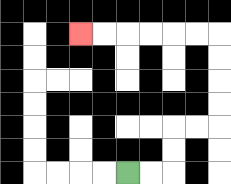{'start': '[5, 7]', 'end': '[3, 1]', 'path_directions': 'R,R,U,U,R,R,U,U,U,U,L,L,L,L,L,L', 'path_coordinates': '[[5, 7], [6, 7], [7, 7], [7, 6], [7, 5], [8, 5], [9, 5], [9, 4], [9, 3], [9, 2], [9, 1], [8, 1], [7, 1], [6, 1], [5, 1], [4, 1], [3, 1]]'}